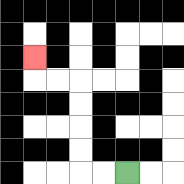{'start': '[5, 7]', 'end': '[1, 2]', 'path_directions': 'L,L,U,U,U,U,L,L,U', 'path_coordinates': '[[5, 7], [4, 7], [3, 7], [3, 6], [3, 5], [3, 4], [3, 3], [2, 3], [1, 3], [1, 2]]'}